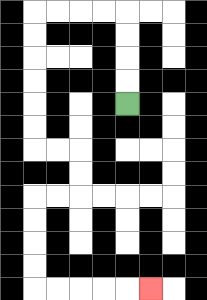{'start': '[5, 4]', 'end': '[6, 12]', 'path_directions': 'U,U,U,U,L,L,L,L,D,D,D,D,D,D,R,R,D,D,L,L,D,D,D,D,R,R,R,R,R', 'path_coordinates': '[[5, 4], [5, 3], [5, 2], [5, 1], [5, 0], [4, 0], [3, 0], [2, 0], [1, 0], [1, 1], [1, 2], [1, 3], [1, 4], [1, 5], [1, 6], [2, 6], [3, 6], [3, 7], [3, 8], [2, 8], [1, 8], [1, 9], [1, 10], [1, 11], [1, 12], [2, 12], [3, 12], [4, 12], [5, 12], [6, 12]]'}